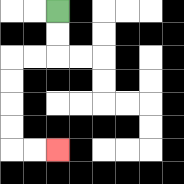{'start': '[2, 0]', 'end': '[2, 6]', 'path_directions': 'D,D,L,L,D,D,D,D,R,R', 'path_coordinates': '[[2, 0], [2, 1], [2, 2], [1, 2], [0, 2], [0, 3], [0, 4], [0, 5], [0, 6], [1, 6], [2, 6]]'}